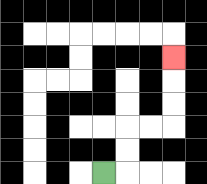{'start': '[4, 7]', 'end': '[7, 2]', 'path_directions': 'R,U,U,R,R,U,U,U', 'path_coordinates': '[[4, 7], [5, 7], [5, 6], [5, 5], [6, 5], [7, 5], [7, 4], [7, 3], [7, 2]]'}